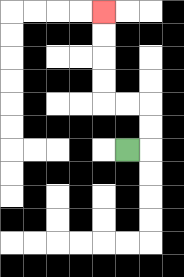{'start': '[5, 6]', 'end': '[4, 0]', 'path_directions': 'R,U,U,L,L,U,U,U,U', 'path_coordinates': '[[5, 6], [6, 6], [6, 5], [6, 4], [5, 4], [4, 4], [4, 3], [4, 2], [4, 1], [4, 0]]'}